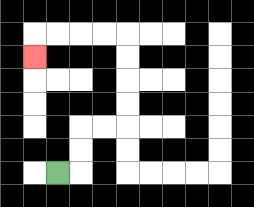{'start': '[2, 7]', 'end': '[1, 2]', 'path_directions': 'R,U,U,R,R,U,U,U,U,L,L,L,L,D', 'path_coordinates': '[[2, 7], [3, 7], [3, 6], [3, 5], [4, 5], [5, 5], [5, 4], [5, 3], [5, 2], [5, 1], [4, 1], [3, 1], [2, 1], [1, 1], [1, 2]]'}